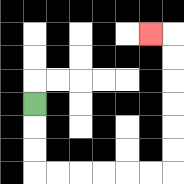{'start': '[1, 4]', 'end': '[6, 1]', 'path_directions': 'D,D,D,R,R,R,R,R,R,U,U,U,U,U,U,L', 'path_coordinates': '[[1, 4], [1, 5], [1, 6], [1, 7], [2, 7], [3, 7], [4, 7], [5, 7], [6, 7], [7, 7], [7, 6], [7, 5], [7, 4], [7, 3], [7, 2], [7, 1], [6, 1]]'}